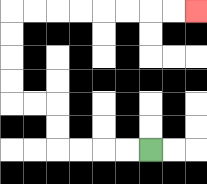{'start': '[6, 6]', 'end': '[8, 0]', 'path_directions': 'L,L,L,L,U,U,L,L,U,U,U,U,R,R,R,R,R,R,R,R', 'path_coordinates': '[[6, 6], [5, 6], [4, 6], [3, 6], [2, 6], [2, 5], [2, 4], [1, 4], [0, 4], [0, 3], [0, 2], [0, 1], [0, 0], [1, 0], [2, 0], [3, 0], [4, 0], [5, 0], [6, 0], [7, 0], [8, 0]]'}